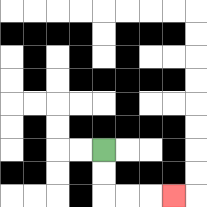{'start': '[4, 6]', 'end': '[7, 8]', 'path_directions': 'D,D,R,R,R', 'path_coordinates': '[[4, 6], [4, 7], [4, 8], [5, 8], [6, 8], [7, 8]]'}